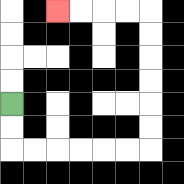{'start': '[0, 4]', 'end': '[2, 0]', 'path_directions': 'D,D,R,R,R,R,R,R,U,U,U,U,U,U,L,L,L,L', 'path_coordinates': '[[0, 4], [0, 5], [0, 6], [1, 6], [2, 6], [3, 6], [4, 6], [5, 6], [6, 6], [6, 5], [6, 4], [6, 3], [6, 2], [6, 1], [6, 0], [5, 0], [4, 0], [3, 0], [2, 0]]'}